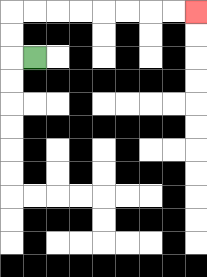{'start': '[1, 2]', 'end': '[8, 0]', 'path_directions': 'L,U,U,R,R,R,R,R,R,R,R', 'path_coordinates': '[[1, 2], [0, 2], [0, 1], [0, 0], [1, 0], [2, 0], [3, 0], [4, 0], [5, 0], [6, 0], [7, 0], [8, 0]]'}